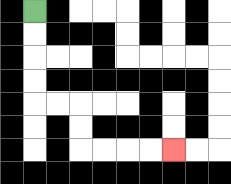{'start': '[1, 0]', 'end': '[7, 6]', 'path_directions': 'D,D,D,D,R,R,D,D,R,R,R,R', 'path_coordinates': '[[1, 0], [1, 1], [1, 2], [1, 3], [1, 4], [2, 4], [3, 4], [3, 5], [3, 6], [4, 6], [5, 6], [6, 6], [7, 6]]'}